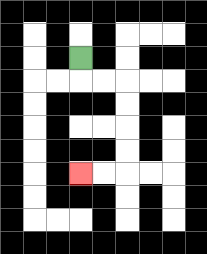{'start': '[3, 2]', 'end': '[3, 7]', 'path_directions': 'D,R,R,D,D,D,D,L,L', 'path_coordinates': '[[3, 2], [3, 3], [4, 3], [5, 3], [5, 4], [5, 5], [5, 6], [5, 7], [4, 7], [3, 7]]'}